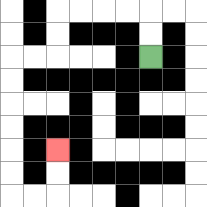{'start': '[6, 2]', 'end': '[2, 6]', 'path_directions': 'U,U,L,L,L,L,D,D,L,L,D,D,D,D,D,D,R,R,U,U', 'path_coordinates': '[[6, 2], [6, 1], [6, 0], [5, 0], [4, 0], [3, 0], [2, 0], [2, 1], [2, 2], [1, 2], [0, 2], [0, 3], [0, 4], [0, 5], [0, 6], [0, 7], [0, 8], [1, 8], [2, 8], [2, 7], [2, 6]]'}